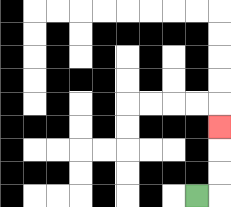{'start': '[8, 8]', 'end': '[9, 5]', 'path_directions': 'R,U,U,U', 'path_coordinates': '[[8, 8], [9, 8], [9, 7], [9, 6], [9, 5]]'}